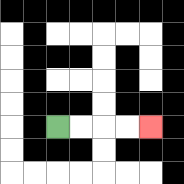{'start': '[2, 5]', 'end': '[6, 5]', 'path_directions': 'R,R,R,R', 'path_coordinates': '[[2, 5], [3, 5], [4, 5], [5, 5], [6, 5]]'}